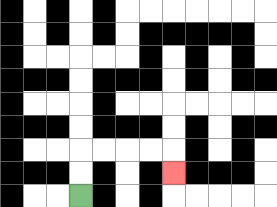{'start': '[3, 8]', 'end': '[7, 7]', 'path_directions': 'U,U,R,R,R,R,D', 'path_coordinates': '[[3, 8], [3, 7], [3, 6], [4, 6], [5, 6], [6, 6], [7, 6], [7, 7]]'}